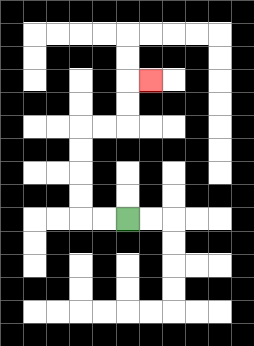{'start': '[5, 9]', 'end': '[6, 3]', 'path_directions': 'L,L,U,U,U,U,R,R,U,U,R', 'path_coordinates': '[[5, 9], [4, 9], [3, 9], [3, 8], [3, 7], [3, 6], [3, 5], [4, 5], [5, 5], [5, 4], [5, 3], [6, 3]]'}